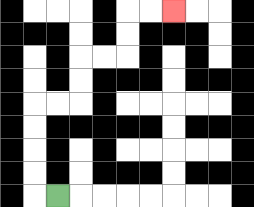{'start': '[2, 8]', 'end': '[7, 0]', 'path_directions': 'L,U,U,U,U,R,R,U,U,R,R,U,U,R,R', 'path_coordinates': '[[2, 8], [1, 8], [1, 7], [1, 6], [1, 5], [1, 4], [2, 4], [3, 4], [3, 3], [3, 2], [4, 2], [5, 2], [5, 1], [5, 0], [6, 0], [7, 0]]'}